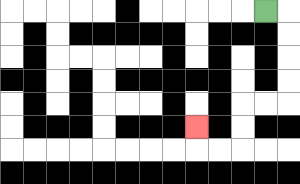{'start': '[11, 0]', 'end': '[8, 5]', 'path_directions': 'R,D,D,D,D,L,L,D,D,L,L,U', 'path_coordinates': '[[11, 0], [12, 0], [12, 1], [12, 2], [12, 3], [12, 4], [11, 4], [10, 4], [10, 5], [10, 6], [9, 6], [8, 6], [8, 5]]'}